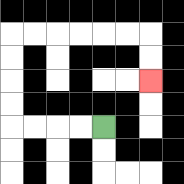{'start': '[4, 5]', 'end': '[6, 3]', 'path_directions': 'L,L,L,L,U,U,U,U,R,R,R,R,R,R,D,D', 'path_coordinates': '[[4, 5], [3, 5], [2, 5], [1, 5], [0, 5], [0, 4], [0, 3], [0, 2], [0, 1], [1, 1], [2, 1], [3, 1], [4, 1], [5, 1], [6, 1], [6, 2], [6, 3]]'}